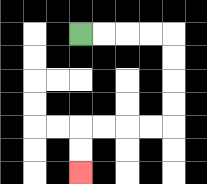{'start': '[3, 1]', 'end': '[3, 7]', 'path_directions': 'R,R,R,R,D,D,D,D,L,L,L,L,D,D', 'path_coordinates': '[[3, 1], [4, 1], [5, 1], [6, 1], [7, 1], [7, 2], [7, 3], [7, 4], [7, 5], [6, 5], [5, 5], [4, 5], [3, 5], [3, 6], [3, 7]]'}